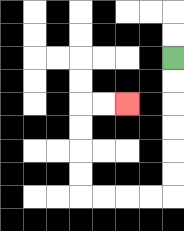{'start': '[7, 2]', 'end': '[5, 4]', 'path_directions': 'D,D,D,D,D,D,L,L,L,L,U,U,U,U,R,R', 'path_coordinates': '[[7, 2], [7, 3], [7, 4], [7, 5], [7, 6], [7, 7], [7, 8], [6, 8], [5, 8], [4, 8], [3, 8], [3, 7], [3, 6], [3, 5], [3, 4], [4, 4], [5, 4]]'}